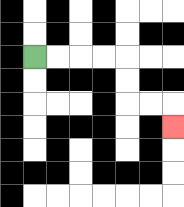{'start': '[1, 2]', 'end': '[7, 5]', 'path_directions': 'R,R,R,R,D,D,R,R,D', 'path_coordinates': '[[1, 2], [2, 2], [3, 2], [4, 2], [5, 2], [5, 3], [5, 4], [6, 4], [7, 4], [7, 5]]'}